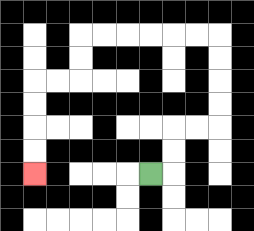{'start': '[6, 7]', 'end': '[1, 7]', 'path_directions': 'R,U,U,R,R,U,U,U,U,L,L,L,L,L,L,D,D,L,L,D,D,D,D', 'path_coordinates': '[[6, 7], [7, 7], [7, 6], [7, 5], [8, 5], [9, 5], [9, 4], [9, 3], [9, 2], [9, 1], [8, 1], [7, 1], [6, 1], [5, 1], [4, 1], [3, 1], [3, 2], [3, 3], [2, 3], [1, 3], [1, 4], [1, 5], [1, 6], [1, 7]]'}